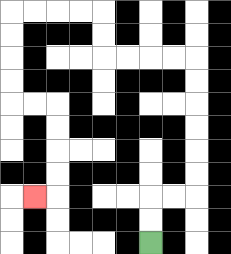{'start': '[6, 10]', 'end': '[1, 8]', 'path_directions': 'U,U,R,R,U,U,U,U,U,U,L,L,L,L,U,U,L,L,L,L,D,D,D,D,R,R,D,D,D,D,L', 'path_coordinates': '[[6, 10], [6, 9], [6, 8], [7, 8], [8, 8], [8, 7], [8, 6], [8, 5], [8, 4], [8, 3], [8, 2], [7, 2], [6, 2], [5, 2], [4, 2], [4, 1], [4, 0], [3, 0], [2, 0], [1, 0], [0, 0], [0, 1], [0, 2], [0, 3], [0, 4], [1, 4], [2, 4], [2, 5], [2, 6], [2, 7], [2, 8], [1, 8]]'}